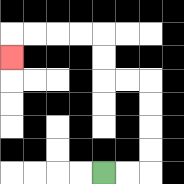{'start': '[4, 7]', 'end': '[0, 2]', 'path_directions': 'R,R,U,U,U,U,L,L,U,U,L,L,L,L,D', 'path_coordinates': '[[4, 7], [5, 7], [6, 7], [6, 6], [6, 5], [6, 4], [6, 3], [5, 3], [4, 3], [4, 2], [4, 1], [3, 1], [2, 1], [1, 1], [0, 1], [0, 2]]'}